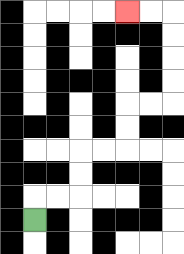{'start': '[1, 9]', 'end': '[5, 0]', 'path_directions': 'U,R,R,U,U,R,R,U,U,R,R,U,U,U,U,L,L', 'path_coordinates': '[[1, 9], [1, 8], [2, 8], [3, 8], [3, 7], [3, 6], [4, 6], [5, 6], [5, 5], [5, 4], [6, 4], [7, 4], [7, 3], [7, 2], [7, 1], [7, 0], [6, 0], [5, 0]]'}